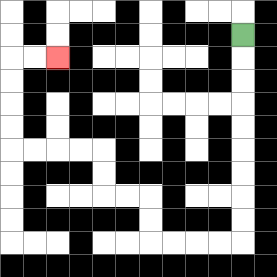{'start': '[10, 1]', 'end': '[2, 2]', 'path_directions': 'D,D,D,D,D,D,D,D,D,L,L,L,L,U,U,L,L,U,U,L,L,L,L,U,U,U,U,R,R', 'path_coordinates': '[[10, 1], [10, 2], [10, 3], [10, 4], [10, 5], [10, 6], [10, 7], [10, 8], [10, 9], [10, 10], [9, 10], [8, 10], [7, 10], [6, 10], [6, 9], [6, 8], [5, 8], [4, 8], [4, 7], [4, 6], [3, 6], [2, 6], [1, 6], [0, 6], [0, 5], [0, 4], [0, 3], [0, 2], [1, 2], [2, 2]]'}